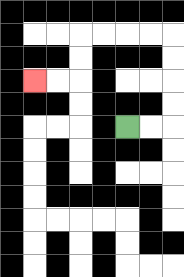{'start': '[5, 5]', 'end': '[1, 3]', 'path_directions': 'R,R,U,U,U,U,L,L,L,L,D,D,L,L', 'path_coordinates': '[[5, 5], [6, 5], [7, 5], [7, 4], [7, 3], [7, 2], [7, 1], [6, 1], [5, 1], [4, 1], [3, 1], [3, 2], [3, 3], [2, 3], [1, 3]]'}